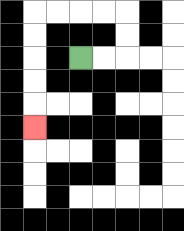{'start': '[3, 2]', 'end': '[1, 5]', 'path_directions': 'R,R,U,U,L,L,L,L,D,D,D,D,D', 'path_coordinates': '[[3, 2], [4, 2], [5, 2], [5, 1], [5, 0], [4, 0], [3, 0], [2, 0], [1, 0], [1, 1], [1, 2], [1, 3], [1, 4], [1, 5]]'}